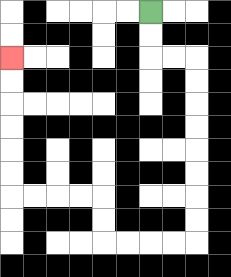{'start': '[6, 0]', 'end': '[0, 2]', 'path_directions': 'D,D,R,R,D,D,D,D,D,D,D,D,L,L,L,L,U,U,L,L,L,L,U,U,U,U,U,U', 'path_coordinates': '[[6, 0], [6, 1], [6, 2], [7, 2], [8, 2], [8, 3], [8, 4], [8, 5], [8, 6], [8, 7], [8, 8], [8, 9], [8, 10], [7, 10], [6, 10], [5, 10], [4, 10], [4, 9], [4, 8], [3, 8], [2, 8], [1, 8], [0, 8], [0, 7], [0, 6], [0, 5], [0, 4], [0, 3], [0, 2]]'}